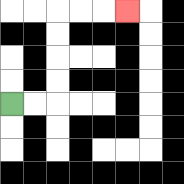{'start': '[0, 4]', 'end': '[5, 0]', 'path_directions': 'R,R,U,U,U,U,R,R,R', 'path_coordinates': '[[0, 4], [1, 4], [2, 4], [2, 3], [2, 2], [2, 1], [2, 0], [3, 0], [4, 0], [5, 0]]'}